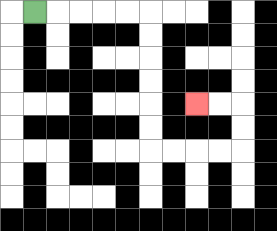{'start': '[1, 0]', 'end': '[8, 4]', 'path_directions': 'R,R,R,R,R,D,D,D,D,D,D,R,R,R,R,U,U,L,L', 'path_coordinates': '[[1, 0], [2, 0], [3, 0], [4, 0], [5, 0], [6, 0], [6, 1], [6, 2], [6, 3], [6, 4], [6, 5], [6, 6], [7, 6], [8, 6], [9, 6], [10, 6], [10, 5], [10, 4], [9, 4], [8, 4]]'}